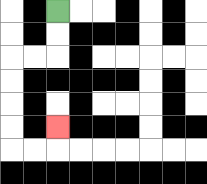{'start': '[2, 0]', 'end': '[2, 5]', 'path_directions': 'D,D,L,L,D,D,D,D,R,R,U', 'path_coordinates': '[[2, 0], [2, 1], [2, 2], [1, 2], [0, 2], [0, 3], [0, 4], [0, 5], [0, 6], [1, 6], [2, 6], [2, 5]]'}